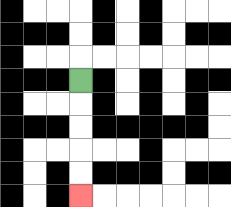{'start': '[3, 3]', 'end': '[3, 8]', 'path_directions': 'D,D,D,D,D', 'path_coordinates': '[[3, 3], [3, 4], [3, 5], [3, 6], [3, 7], [3, 8]]'}